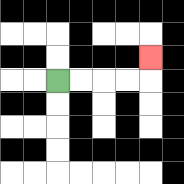{'start': '[2, 3]', 'end': '[6, 2]', 'path_directions': 'R,R,R,R,U', 'path_coordinates': '[[2, 3], [3, 3], [4, 3], [5, 3], [6, 3], [6, 2]]'}